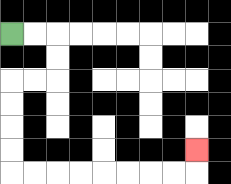{'start': '[0, 1]', 'end': '[8, 6]', 'path_directions': 'R,R,D,D,L,L,D,D,D,D,R,R,R,R,R,R,R,R,U', 'path_coordinates': '[[0, 1], [1, 1], [2, 1], [2, 2], [2, 3], [1, 3], [0, 3], [0, 4], [0, 5], [0, 6], [0, 7], [1, 7], [2, 7], [3, 7], [4, 7], [5, 7], [6, 7], [7, 7], [8, 7], [8, 6]]'}